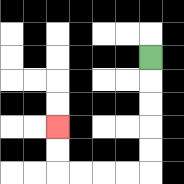{'start': '[6, 2]', 'end': '[2, 5]', 'path_directions': 'D,D,D,D,D,L,L,L,L,U,U', 'path_coordinates': '[[6, 2], [6, 3], [6, 4], [6, 5], [6, 6], [6, 7], [5, 7], [4, 7], [3, 7], [2, 7], [2, 6], [2, 5]]'}